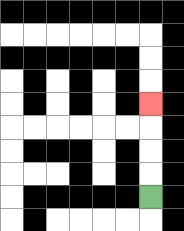{'start': '[6, 8]', 'end': '[6, 4]', 'path_directions': 'U,U,U,U', 'path_coordinates': '[[6, 8], [6, 7], [6, 6], [6, 5], [6, 4]]'}